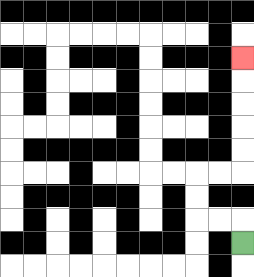{'start': '[10, 10]', 'end': '[10, 2]', 'path_directions': 'U,L,L,U,U,R,R,U,U,U,U,U', 'path_coordinates': '[[10, 10], [10, 9], [9, 9], [8, 9], [8, 8], [8, 7], [9, 7], [10, 7], [10, 6], [10, 5], [10, 4], [10, 3], [10, 2]]'}